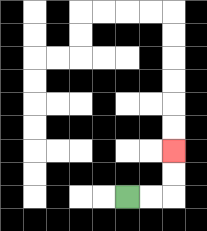{'start': '[5, 8]', 'end': '[7, 6]', 'path_directions': 'R,R,U,U', 'path_coordinates': '[[5, 8], [6, 8], [7, 8], [7, 7], [7, 6]]'}